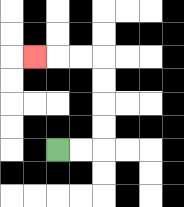{'start': '[2, 6]', 'end': '[1, 2]', 'path_directions': 'R,R,U,U,U,U,L,L,L', 'path_coordinates': '[[2, 6], [3, 6], [4, 6], [4, 5], [4, 4], [4, 3], [4, 2], [3, 2], [2, 2], [1, 2]]'}